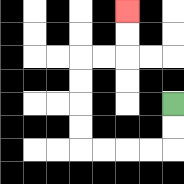{'start': '[7, 4]', 'end': '[5, 0]', 'path_directions': 'D,D,L,L,L,L,U,U,U,U,R,R,U,U', 'path_coordinates': '[[7, 4], [7, 5], [7, 6], [6, 6], [5, 6], [4, 6], [3, 6], [3, 5], [3, 4], [3, 3], [3, 2], [4, 2], [5, 2], [5, 1], [5, 0]]'}